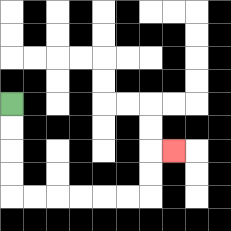{'start': '[0, 4]', 'end': '[7, 6]', 'path_directions': 'D,D,D,D,R,R,R,R,R,R,U,U,R', 'path_coordinates': '[[0, 4], [0, 5], [0, 6], [0, 7], [0, 8], [1, 8], [2, 8], [3, 8], [4, 8], [5, 8], [6, 8], [6, 7], [6, 6], [7, 6]]'}